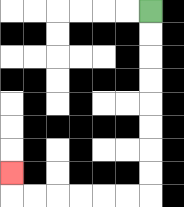{'start': '[6, 0]', 'end': '[0, 7]', 'path_directions': 'D,D,D,D,D,D,D,D,L,L,L,L,L,L,U', 'path_coordinates': '[[6, 0], [6, 1], [6, 2], [6, 3], [6, 4], [6, 5], [6, 6], [6, 7], [6, 8], [5, 8], [4, 8], [3, 8], [2, 8], [1, 8], [0, 8], [0, 7]]'}